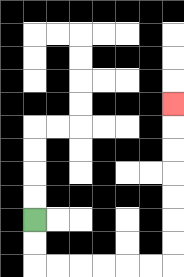{'start': '[1, 9]', 'end': '[7, 4]', 'path_directions': 'D,D,R,R,R,R,R,R,U,U,U,U,U,U,U', 'path_coordinates': '[[1, 9], [1, 10], [1, 11], [2, 11], [3, 11], [4, 11], [5, 11], [6, 11], [7, 11], [7, 10], [7, 9], [7, 8], [7, 7], [7, 6], [7, 5], [7, 4]]'}